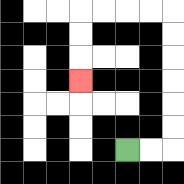{'start': '[5, 6]', 'end': '[3, 3]', 'path_directions': 'R,R,U,U,U,U,U,U,L,L,L,L,D,D,D', 'path_coordinates': '[[5, 6], [6, 6], [7, 6], [7, 5], [7, 4], [7, 3], [7, 2], [7, 1], [7, 0], [6, 0], [5, 0], [4, 0], [3, 0], [3, 1], [3, 2], [3, 3]]'}